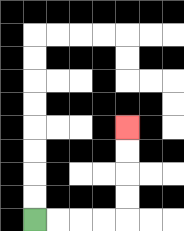{'start': '[1, 9]', 'end': '[5, 5]', 'path_directions': 'R,R,R,R,U,U,U,U', 'path_coordinates': '[[1, 9], [2, 9], [3, 9], [4, 9], [5, 9], [5, 8], [5, 7], [5, 6], [5, 5]]'}